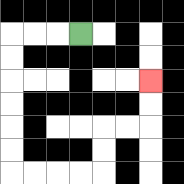{'start': '[3, 1]', 'end': '[6, 3]', 'path_directions': 'L,L,L,D,D,D,D,D,D,R,R,R,R,U,U,R,R,U,U', 'path_coordinates': '[[3, 1], [2, 1], [1, 1], [0, 1], [0, 2], [0, 3], [0, 4], [0, 5], [0, 6], [0, 7], [1, 7], [2, 7], [3, 7], [4, 7], [4, 6], [4, 5], [5, 5], [6, 5], [6, 4], [6, 3]]'}